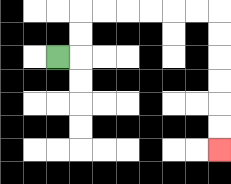{'start': '[2, 2]', 'end': '[9, 6]', 'path_directions': 'R,U,U,R,R,R,R,R,R,D,D,D,D,D,D', 'path_coordinates': '[[2, 2], [3, 2], [3, 1], [3, 0], [4, 0], [5, 0], [6, 0], [7, 0], [8, 0], [9, 0], [9, 1], [9, 2], [9, 3], [9, 4], [9, 5], [9, 6]]'}